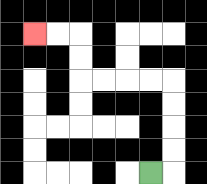{'start': '[6, 7]', 'end': '[1, 1]', 'path_directions': 'R,U,U,U,U,L,L,L,L,U,U,L,L', 'path_coordinates': '[[6, 7], [7, 7], [7, 6], [7, 5], [7, 4], [7, 3], [6, 3], [5, 3], [4, 3], [3, 3], [3, 2], [3, 1], [2, 1], [1, 1]]'}